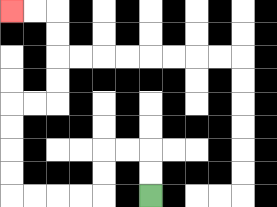{'start': '[6, 8]', 'end': '[0, 0]', 'path_directions': 'U,U,L,L,D,D,L,L,L,L,U,U,U,U,R,R,U,U,U,U,L,L', 'path_coordinates': '[[6, 8], [6, 7], [6, 6], [5, 6], [4, 6], [4, 7], [4, 8], [3, 8], [2, 8], [1, 8], [0, 8], [0, 7], [0, 6], [0, 5], [0, 4], [1, 4], [2, 4], [2, 3], [2, 2], [2, 1], [2, 0], [1, 0], [0, 0]]'}